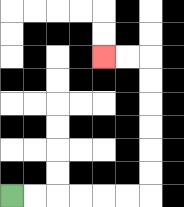{'start': '[0, 8]', 'end': '[4, 2]', 'path_directions': 'R,R,R,R,R,R,U,U,U,U,U,U,L,L', 'path_coordinates': '[[0, 8], [1, 8], [2, 8], [3, 8], [4, 8], [5, 8], [6, 8], [6, 7], [6, 6], [6, 5], [6, 4], [6, 3], [6, 2], [5, 2], [4, 2]]'}